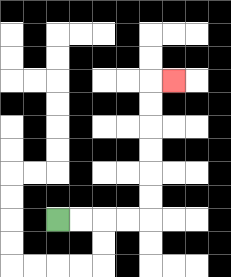{'start': '[2, 9]', 'end': '[7, 3]', 'path_directions': 'R,R,R,R,U,U,U,U,U,U,R', 'path_coordinates': '[[2, 9], [3, 9], [4, 9], [5, 9], [6, 9], [6, 8], [6, 7], [6, 6], [6, 5], [6, 4], [6, 3], [7, 3]]'}